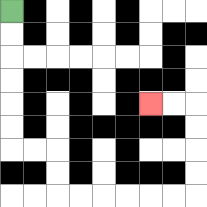{'start': '[0, 0]', 'end': '[6, 4]', 'path_directions': 'D,D,D,D,D,D,R,R,D,D,R,R,R,R,R,R,U,U,U,U,L,L', 'path_coordinates': '[[0, 0], [0, 1], [0, 2], [0, 3], [0, 4], [0, 5], [0, 6], [1, 6], [2, 6], [2, 7], [2, 8], [3, 8], [4, 8], [5, 8], [6, 8], [7, 8], [8, 8], [8, 7], [8, 6], [8, 5], [8, 4], [7, 4], [6, 4]]'}